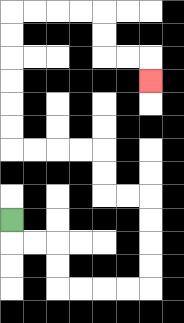{'start': '[0, 9]', 'end': '[6, 3]', 'path_directions': 'D,R,R,D,D,R,R,R,R,U,U,U,U,L,L,U,U,L,L,L,L,U,U,U,U,U,U,R,R,R,R,D,D,R,R,D', 'path_coordinates': '[[0, 9], [0, 10], [1, 10], [2, 10], [2, 11], [2, 12], [3, 12], [4, 12], [5, 12], [6, 12], [6, 11], [6, 10], [6, 9], [6, 8], [5, 8], [4, 8], [4, 7], [4, 6], [3, 6], [2, 6], [1, 6], [0, 6], [0, 5], [0, 4], [0, 3], [0, 2], [0, 1], [0, 0], [1, 0], [2, 0], [3, 0], [4, 0], [4, 1], [4, 2], [5, 2], [6, 2], [6, 3]]'}